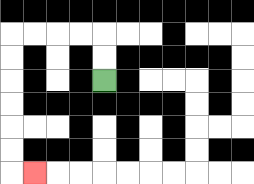{'start': '[4, 3]', 'end': '[1, 7]', 'path_directions': 'U,U,L,L,L,L,D,D,D,D,D,D,R', 'path_coordinates': '[[4, 3], [4, 2], [4, 1], [3, 1], [2, 1], [1, 1], [0, 1], [0, 2], [0, 3], [0, 4], [0, 5], [0, 6], [0, 7], [1, 7]]'}